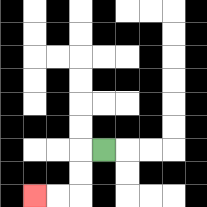{'start': '[4, 6]', 'end': '[1, 8]', 'path_directions': 'L,D,D,L,L', 'path_coordinates': '[[4, 6], [3, 6], [3, 7], [3, 8], [2, 8], [1, 8]]'}